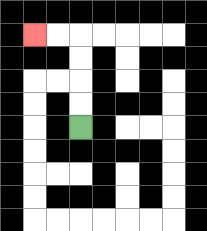{'start': '[3, 5]', 'end': '[1, 1]', 'path_directions': 'U,U,U,U,L,L', 'path_coordinates': '[[3, 5], [3, 4], [3, 3], [3, 2], [3, 1], [2, 1], [1, 1]]'}